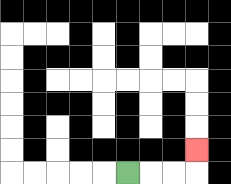{'start': '[5, 7]', 'end': '[8, 6]', 'path_directions': 'R,R,R,U', 'path_coordinates': '[[5, 7], [6, 7], [7, 7], [8, 7], [8, 6]]'}